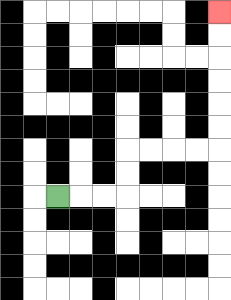{'start': '[2, 8]', 'end': '[9, 0]', 'path_directions': 'R,R,R,U,U,R,R,R,R,U,U,U,U,U,U', 'path_coordinates': '[[2, 8], [3, 8], [4, 8], [5, 8], [5, 7], [5, 6], [6, 6], [7, 6], [8, 6], [9, 6], [9, 5], [9, 4], [9, 3], [9, 2], [9, 1], [9, 0]]'}